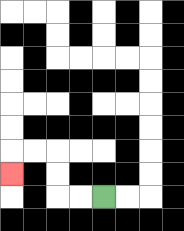{'start': '[4, 8]', 'end': '[0, 7]', 'path_directions': 'L,L,U,U,L,L,D', 'path_coordinates': '[[4, 8], [3, 8], [2, 8], [2, 7], [2, 6], [1, 6], [0, 6], [0, 7]]'}